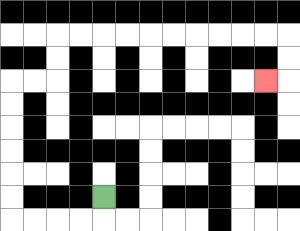{'start': '[4, 8]', 'end': '[11, 3]', 'path_directions': 'D,L,L,L,L,U,U,U,U,U,U,R,R,U,U,R,R,R,R,R,R,R,R,R,R,D,D,L', 'path_coordinates': '[[4, 8], [4, 9], [3, 9], [2, 9], [1, 9], [0, 9], [0, 8], [0, 7], [0, 6], [0, 5], [0, 4], [0, 3], [1, 3], [2, 3], [2, 2], [2, 1], [3, 1], [4, 1], [5, 1], [6, 1], [7, 1], [8, 1], [9, 1], [10, 1], [11, 1], [12, 1], [12, 2], [12, 3], [11, 3]]'}